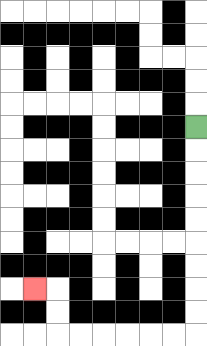{'start': '[8, 5]', 'end': '[1, 12]', 'path_directions': 'D,D,D,D,D,D,D,D,D,L,L,L,L,L,L,U,U,L', 'path_coordinates': '[[8, 5], [8, 6], [8, 7], [8, 8], [8, 9], [8, 10], [8, 11], [8, 12], [8, 13], [8, 14], [7, 14], [6, 14], [5, 14], [4, 14], [3, 14], [2, 14], [2, 13], [2, 12], [1, 12]]'}